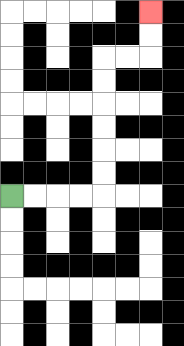{'start': '[0, 8]', 'end': '[6, 0]', 'path_directions': 'R,R,R,R,U,U,U,U,U,U,R,R,U,U', 'path_coordinates': '[[0, 8], [1, 8], [2, 8], [3, 8], [4, 8], [4, 7], [4, 6], [4, 5], [4, 4], [4, 3], [4, 2], [5, 2], [6, 2], [6, 1], [6, 0]]'}